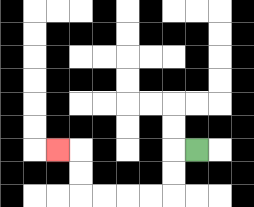{'start': '[8, 6]', 'end': '[2, 6]', 'path_directions': 'L,D,D,L,L,L,L,U,U,L', 'path_coordinates': '[[8, 6], [7, 6], [7, 7], [7, 8], [6, 8], [5, 8], [4, 8], [3, 8], [3, 7], [3, 6], [2, 6]]'}